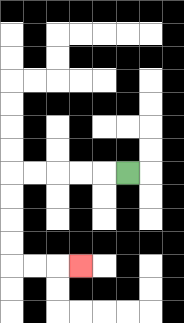{'start': '[5, 7]', 'end': '[3, 11]', 'path_directions': 'L,L,L,L,L,D,D,D,D,R,R,R', 'path_coordinates': '[[5, 7], [4, 7], [3, 7], [2, 7], [1, 7], [0, 7], [0, 8], [0, 9], [0, 10], [0, 11], [1, 11], [2, 11], [3, 11]]'}